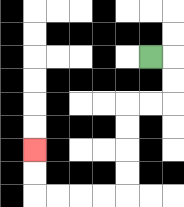{'start': '[6, 2]', 'end': '[1, 6]', 'path_directions': 'R,D,D,L,L,D,D,D,D,L,L,L,L,U,U', 'path_coordinates': '[[6, 2], [7, 2], [7, 3], [7, 4], [6, 4], [5, 4], [5, 5], [5, 6], [5, 7], [5, 8], [4, 8], [3, 8], [2, 8], [1, 8], [1, 7], [1, 6]]'}